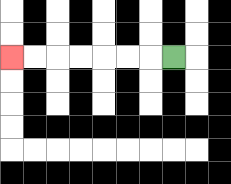{'start': '[7, 2]', 'end': '[0, 2]', 'path_directions': 'L,L,L,L,L,L,L', 'path_coordinates': '[[7, 2], [6, 2], [5, 2], [4, 2], [3, 2], [2, 2], [1, 2], [0, 2]]'}